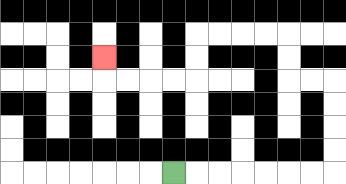{'start': '[7, 7]', 'end': '[4, 2]', 'path_directions': 'R,R,R,R,R,R,R,U,U,U,U,L,L,U,U,L,L,L,L,D,D,L,L,L,L,U', 'path_coordinates': '[[7, 7], [8, 7], [9, 7], [10, 7], [11, 7], [12, 7], [13, 7], [14, 7], [14, 6], [14, 5], [14, 4], [14, 3], [13, 3], [12, 3], [12, 2], [12, 1], [11, 1], [10, 1], [9, 1], [8, 1], [8, 2], [8, 3], [7, 3], [6, 3], [5, 3], [4, 3], [4, 2]]'}